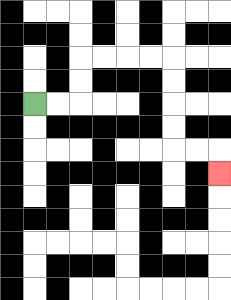{'start': '[1, 4]', 'end': '[9, 7]', 'path_directions': 'R,R,U,U,R,R,R,R,D,D,D,D,R,R,D', 'path_coordinates': '[[1, 4], [2, 4], [3, 4], [3, 3], [3, 2], [4, 2], [5, 2], [6, 2], [7, 2], [7, 3], [7, 4], [7, 5], [7, 6], [8, 6], [9, 6], [9, 7]]'}